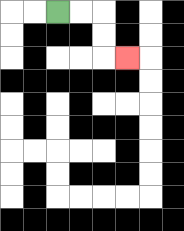{'start': '[2, 0]', 'end': '[5, 2]', 'path_directions': 'R,R,D,D,R', 'path_coordinates': '[[2, 0], [3, 0], [4, 0], [4, 1], [4, 2], [5, 2]]'}